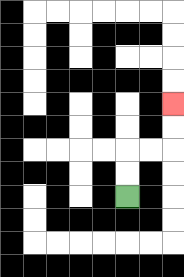{'start': '[5, 8]', 'end': '[7, 4]', 'path_directions': 'U,U,R,R,U,U', 'path_coordinates': '[[5, 8], [5, 7], [5, 6], [6, 6], [7, 6], [7, 5], [7, 4]]'}